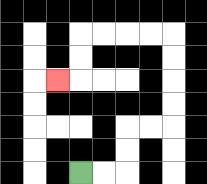{'start': '[3, 7]', 'end': '[2, 3]', 'path_directions': 'R,R,U,U,R,R,U,U,U,U,L,L,L,L,D,D,L', 'path_coordinates': '[[3, 7], [4, 7], [5, 7], [5, 6], [5, 5], [6, 5], [7, 5], [7, 4], [7, 3], [7, 2], [7, 1], [6, 1], [5, 1], [4, 1], [3, 1], [3, 2], [3, 3], [2, 3]]'}